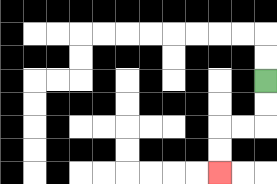{'start': '[11, 3]', 'end': '[9, 7]', 'path_directions': 'D,D,L,L,D,D', 'path_coordinates': '[[11, 3], [11, 4], [11, 5], [10, 5], [9, 5], [9, 6], [9, 7]]'}